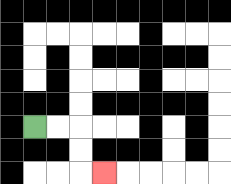{'start': '[1, 5]', 'end': '[4, 7]', 'path_directions': 'R,R,D,D,R', 'path_coordinates': '[[1, 5], [2, 5], [3, 5], [3, 6], [3, 7], [4, 7]]'}